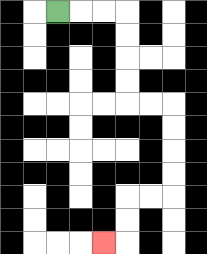{'start': '[2, 0]', 'end': '[4, 10]', 'path_directions': 'R,R,R,D,D,D,D,R,R,D,D,D,D,L,L,D,D,L', 'path_coordinates': '[[2, 0], [3, 0], [4, 0], [5, 0], [5, 1], [5, 2], [5, 3], [5, 4], [6, 4], [7, 4], [7, 5], [7, 6], [7, 7], [7, 8], [6, 8], [5, 8], [5, 9], [5, 10], [4, 10]]'}